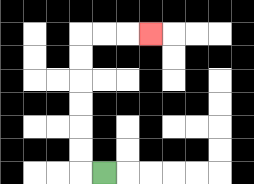{'start': '[4, 7]', 'end': '[6, 1]', 'path_directions': 'L,U,U,U,U,U,U,R,R,R', 'path_coordinates': '[[4, 7], [3, 7], [3, 6], [3, 5], [3, 4], [3, 3], [3, 2], [3, 1], [4, 1], [5, 1], [6, 1]]'}